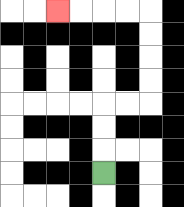{'start': '[4, 7]', 'end': '[2, 0]', 'path_directions': 'U,U,U,R,R,U,U,U,U,L,L,L,L', 'path_coordinates': '[[4, 7], [4, 6], [4, 5], [4, 4], [5, 4], [6, 4], [6, 3], [6, 2], [6, 1], [6, 0], [5, 0], [4, 0], [3, 0], [2, 0]]'}